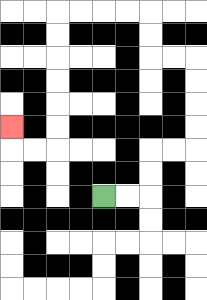{'start': '[4, 8]', 'end': '[0, 5]', 'path_directions': 'R,R,U,U,R,R,U,U,U,U,L,L,U,U,L,L,L,L,D,D,D,D,D,D,L,L,U', 'path_coordinates': '[[4, 8], [5, 8], [6, 8], [6, 7], [6, 6], [7, 6], [8, 6], [8, 5], [8, 4], [8, 3], [8, 2], [7, 2], [6, 2], [6, 1], [6, 0], [5, 0], [4, 0], [3, 0], [2, 0], [2, 1], [2, 2], [2, 3], [2, 4], [2, 5], [2, 6], [1, 6], [0, 6], [0, 5]]'}